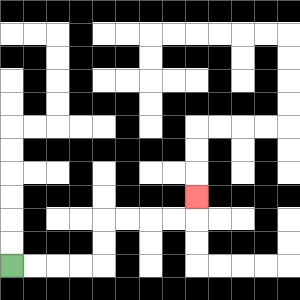{'start': '[0, 11]', 'end': '[8, 8]', 'path_directions': 'R,R,R,R,U,U,R,R,R,R,U', 'path_coordinates': '[[0, 11], [1, 11], [2, 11], [3, 11], [4, 11], [4, 10], [4, 9], [5, 9], [6, 9], [7, 9], [8, 9], [8, 8]]'}